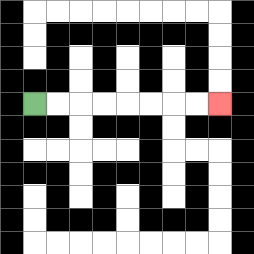{'start': '[1, 4]', 'end': '[9, 4]', 'path_directions': 'R,R,R,R,R,R,R,R', 'path_coordinates': '[[1, 4], [2, 4], [3, 4], [4, 4], [5, 4], [6, 4], [7, 4], [8, 4], [9, 4]]'}